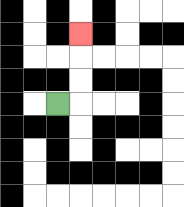{'start': '[2, 4]', 'end': '[3, 1]', 'path_directions': 'R,U,U,U', 'path_coordinates': '[[2, 4], [3, 4], [3, 3], [3, 2], [3, 1]]'}